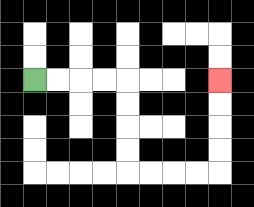{'start': '[1, 3]', 'end': '[9, 3]', 'path_directions': 'R,R,R,R,D,D,D,D,R,R,R,R,U,U,U,U', 'path_coordinates': '[[1, 3], [2, 3], [3, 3], [4, 3], [5, 3], [5, 4], [5, 5], [5, 6], [5, 7], [6, 7], [7, 7], [8, 7], [9, 7], [9, 6], [9, 5], [9, 4], [9, 3]]'}